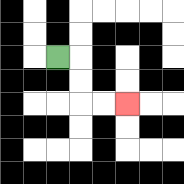{'start': '[2, 2]', 'end': '[5, 4]', 'path_directions': 'R,D,D,R,R', 'path_coordinates': '[[2, 2], [3, 2], [3, 3], [3, 4], [4, 4], [5, 4]]'}